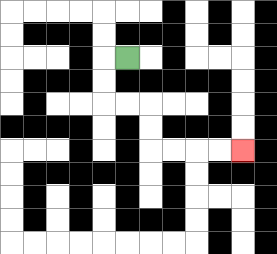{'start': '[5, 2]', 'end': '[10, 6]', 'path_directions': 'L,D,D,R,R,D,D,R,R,R,R', 'path_coordinates': '[[5, 2], [4, 2], [4, 3], [4, 4], [5, 4], [6, 4], [6, 5], [6, 6], [7, 6], [8, 6], [9, 6], [10, 6]]'}